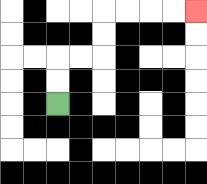{'start': '[2, 4]', 'end': '[8, 0]', 'path_directions': 'U,U,R,R,U,U,R,R,R,R', 'path_coordinates': '[[2, 4], [2, 3], [2, 2], [3, 2], [4, 2], [4, 1], [4, 0], [5, 0], [6, 0], [7, 0], [8, 0]]'}